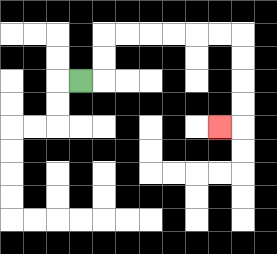{'start': '[3, 3]', 'end': '[9, 5]', 'path_directions': 'R,U,U,R,R,R,R,R,R,D,D,D,D,L', 'path_coordinates': '[[3, 3], [4, 3], [4, 2], [4, 1], [5, 1], [6, 1], [7, 1], [8, 1], [9, 1], [10, 1], [10, 2], [10, 3], [10, 4], [10, 5], [9, 5]]'}